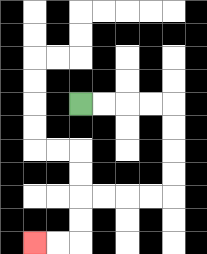{'start': '[3, 4]', 'end': '[1, 10]', 'path_directions': 'R,R,R,R,D,D,D,D,L,L,L,L,D,D,L,L', 'path_coordinates': '[[3, 4], [4, 4], [5, 4], [6, 4], [7, 4], [7, 5], [7, 6], [7, 7], [7, 8], [6, 8], [5, 8], [4, 8], [3, 8], [3, 9], [3, 10], [2, 10], [1, 10]]'}